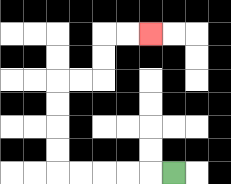{'start': '[7, 7]', 'end': '[6, 1]', 'path_directions': 'L,L,L,L,L,U,U,U,U,R,R,U,U,R,R', 'path_coordinates': '[[7, 7], [6, 7], [5, 7], [4, 7], [3, 7], [2, 7], [2, 6], [2, 5], [2, 4], [2, 3], [3, 3], [4, 3], [4, 2], [4, 1], [5, 1], [6, 1]]'}